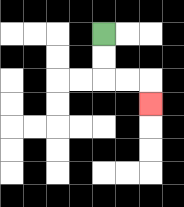{'start': '[4, 1]', 'end': '[6, 4]', 'path_directions': 'D,D,R,R,D', 'path_coordinates': '[[4, 1], [4, 2], [4, 3], [5, 3], [6, 3], [6, 4]]'}